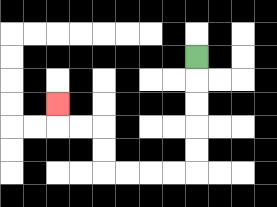{'start': '[8, 2]', 'end': '[2, 4]', 'path_directions': 'D,D,D,D,D,L,L,L,L,U,U,L,L,U', 'path_coordinates': '[[8, 2], [8, 3], [8, 4], [8, 5], [8, 6], [8, 7], [7, 7], [6, 7], [5, 7], [4, 7], [4, 6], [4, 5], [3, 5], [2, 5], [2, 4]]'}